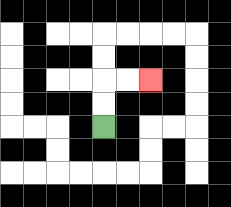{'start': '[4, 5]', 'end': '[6, 3]', 'path_directions': 'U,U,R,R', 'path_coordinates': '[[4, 5], [4, 4], [4, 3], [5, 3], [6, 3]]'}